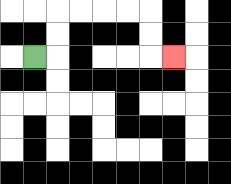{'start': '[1, 2]', 'end': '[7, 2]', 'path_directions': 'R,U,U,R,R,R,R,D,D,R', 'path_coordinates': '[[1, 2], [2, 2], [2, 1], [2, 0], [3, 0], [4, 0], [5, 0], [6, 0], [6, 1], [6, 2], [7, 2]]'}